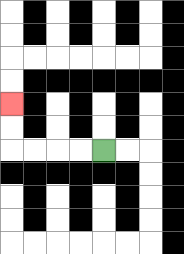{'start': '[4, 6]', 'end': '[0, 4]', 'path_directions': 'L,L,L,L,U,U', 'path_coordinates': '[[4, 6], [3, 6], [2, 6], [1, 6], [0, 6], [0, 5], [0, 4]]'}